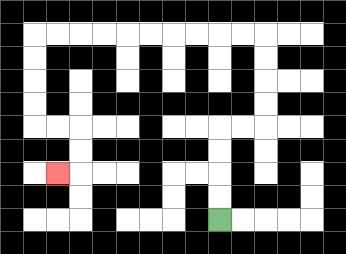{'start': '[9, 9]', 'end': '[2, 7]', 'path_directions': 'U,U,U,U,R,R,U,U,U,U,L,L,L,L,L,L,L,L,L,L,D,D,D,D,R,R,D,D,L', 'path_coordinates': '[[9, 9], [9, 8], [9, 7], [9, 6], [9, 5], [10, 5], [11, 5], [11, 4], [11, 3], [11, 2], [11, 1], [10, 1], [9, 1], [8, 1], [7, 1], [6, 1], [5, 1], [4, 1], [3, 1], [2, 1], [1, 1], [1, 2], [1, 3], [1, 4], [1, 5], [2, 5], [3, 5], [3, 6], [3, 7], [2, 7]]'}